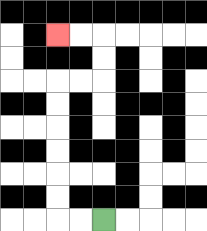{'start': '[4, 9]', 'end': '[2, 1]', 'path_directions': 'L,L,U,U,U,U,U,U,R,R,U,U,L,L', 'path_coordinates': '[[4, 9], [3, 9], [2, 9], [2, 8], [2, 7], [2, 6], [2, 5], [2, 4], [2, 3], [3, 3], [4, 3], [4, 2], [4, 1], [3, 1], [2, 1]]'}